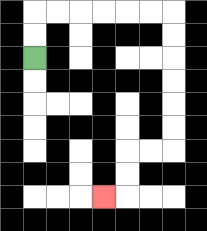{'start': '[1, 2]', 'end': '[4, 8]', 'path_directions': 'U,U,R,R,R,R,R,R,D,D,D,D,D,D,L,L,D,D,L', 'path_coordinates': '[[1, 2], [1, 1], [1, 0], [2, 0], [3, 0], [4, 0], [5, 0], [6, 0], [7, 0], [7, 1], [7, 2], [7, 3], [7, 4], [7, 5], [7, 6], [6, 6], [5, 6], [5, 7], [5, 8], [4, 8]]'}